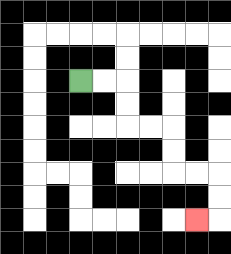{'start': '[3, 3]', 'end': '[8, 9]', 'path_directions': 'R,R,D,D,R,R,D,D,R,R,D,D,L', 'path_coordinates': '[[3, 3], [4, 3], [5, 3], [5, 4], [5, 5], [6, 5], [7, 5], [7, 6], [7, 7], [8, 7], [9, 7], [9, 8], [9, 9], [8, 9]]'}